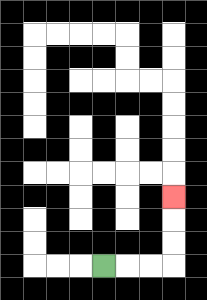{'start': '[4, 11]', 'end': '[7, 8]', 'path_directions': 'R,R,R,U,U,U', 'path_coordinates': '[[4, 11], [5, 11], [6, 11], [7, 11], [7, 10], [7, 9], [7, 8]]'}